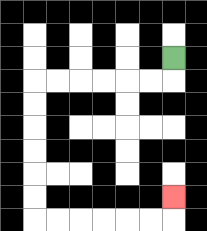{'start': '[7, 2]', 'end': '[7, 8]', 'path_directions': 'D,L,L,L,L,L,L,D,D,D,D,D,D,R,R,R,R,R,R,U', 'path_coordinates': '[[7, 2], [7, 3], [6, 3], [5, 3], [4, 3], [3, 3], [2, 3], [1, 3], [1, 4], [1, 5], [1, 6], [1, 7], [1, 8], [1, 9], [2, 9], [3, 9], [4, 9], [5, 9], [6, 9], [7, 9], [7, 8]]'}